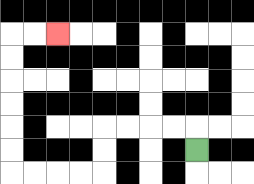{'start': '[8, 6]', 'end': '[2, 1]', 'path_directions': 'U,L,L,L,L,D,D,L,L,L,L,U,U,U,U,U,U,R,R', 'path_coordinates': '[[8, 6], [8, 5], [7, 5], [6, 5], [5, 5], [4, 5], [4, 6], [4, 7], [3, 7], [2, 7], [1, 7], [0, 7], [0, 6], [0, 5], [0, 4], [0, 3], [0, 2], [0, 1], [1, 1], [2, 1]]'}